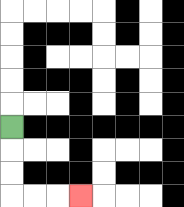{'start': '[0, 5]', 'end': '[3, 8]', 'path_directions': 'D,D,D,R,R,R', 'path_coordinates': '[[0, 5], [0, 6], [0, 7], [0, 8], [1, 8], [2, 8], [3, 8]]'}